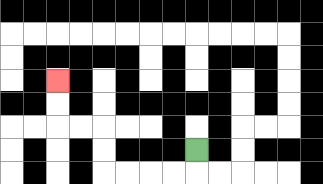{'start': '[8, 6]', 'end': '[2, 3]', 'path_directions': 'D,L,L,L,L,U,U,L,L,U,U', 'path_coordinates': '[[8, 6], [8, 7], [7, 7], [6, 7], [5, 7], [4, 7], [4, 6], [4, 5], [3, 5], [2, 5], [2, 4], [2, 3]]'}